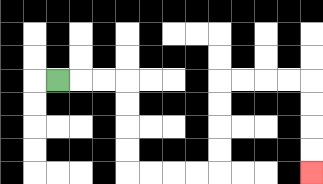{'start': '[2, 3]', 'end': '[13, 7]', 'path_directions': 'R,R,R,D,D,D,D,R,R,R,R,U,U,U,U,R,R,R,R,D,D,D,D', 'path_coordinates': '[[2, 3], [3, 3], [4, 3], [5, 3], [5, 4], [5, 5], [5, 6], [5, 7], [6, 7], [7, 7], [8, 7], [9, 7], [9, 6], [9, 5], [9, 4], [9, 3], [10, 3], [11, 3], [12, 3], [13, 3], [13, 4], [13, 5], [13, 6], [13, 7]]'}